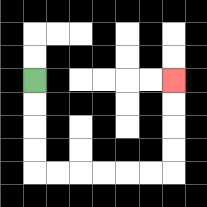{'start': '[1, 3]', 'end': '[7, 3]', 'path_directions': 'D,D,D,D,R,R,R,R,R,R,U,U,U,U', 'path_coordinates': '[[1, 3], [1, 4], [1, 5], [1, 6], [1, 7], [2, 7], [3, 7], [4, 7], [5, 7], [6, 7], [7, 7], [7, 6], [7, 5], [7, 4], [7, 3]]'}